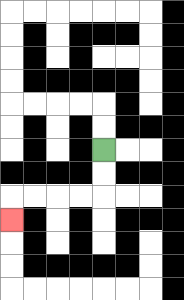{'start': '[4, 6]', 'end': '[0, 9]', 'path_directions': 'D,D,L,L,L,L,D', 'path_coordinates': '[[4, 6], [4, 7], [4, 8], [3, 8], [2, 8], [1, 8], [0, 8], [0, 9]]'}